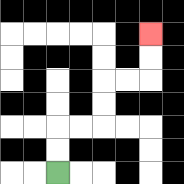{'start': '[2, 7]', 'end': '[6, 1]', 'path_directions': 'U,U,R,R,U,U,R,R,U,U', 'path_coordinates': '[[2, 7], [2, 6], [2, 5], [3, 5], [4, 5], [4, 4], [4, 3], [5, 3], [6, 3], [6, 2], [6, 1]]'}